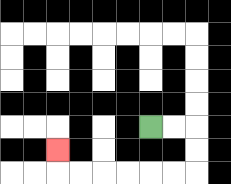{'start': '[6, 5]', 'end': '[2, 6]', 'path_directions': 'R,R,D,D,L,L,L,L,L,L,U', 'path_coordinates': '[[6, 5], [7, 5], [8, 5], [8, 6], [8, 7], [7, 7], [6, 7], [5, 7], [4, 7], [3, 7], [2, 7], [2, 6]]'}